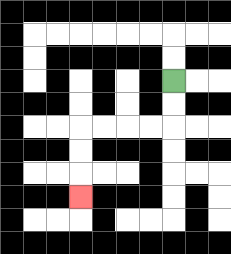{'start': '[7, 3]', 'end': '[3, 8]', 'path_directions': 'D,D,L,L,L,L,D,D,D', 'path_coordinates': '[[7, 3], [7, 4], [7, 5], [6, 5], [5, 5], [4, 5], [3, 5], [3, 6], [3, 7], [3, 8]]'}